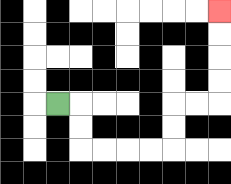{'start': '[2, 4]', 'end': '[9, 0]', 'path_directions': 'R,D,D,R,R,R,R,U,U,R,R,U,U,U,U', 'path_coordinates': '[[2, 4], [3, 4], [3, 5], [3, 6], [4, 6], [5, 6], [6, 6], [7, 6], [7, 5], [7, 4], [8, 4], [9, 4], [9, 3], [9, 2], [9, 1], [9, 0]]'}